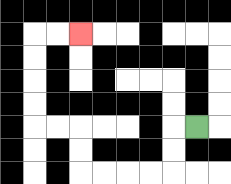{'start': '[8, 5]', 'end': '[3, 1]', 'path_directions': 'L,D,D,L,L,L,L,U,U,L,L,U,U,U,U,R,R', 'path_coordinates': '[[8, 5], [7, 5], [7, 6], [7, 7], [6, 7], [5, 7], [4, 7], [3, 7], [3, 6], [3, 5], [2, 5], [1, 5], [1, 4], [1, 3], [1, 2], [1, 1], [2, 1], [3, 1]]'}